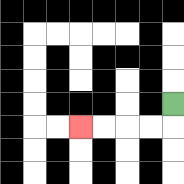{'start': '[7, 4]', 'end': '[3, 5]', 'path_directions': 'D,L,L,L,L', 'path_coordinates': '[[7, 4], [7, 5], [6, 5], [5, 5], [4, 5], [3, 5]]'}